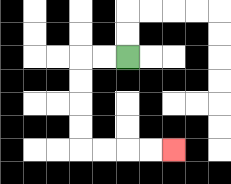{'start': '[5, 2]', 'end': '[7, 6]', 'path_directions': 'L,L,D,D,D,D,R,R,R,R', 'path_coordinates': '[[5, 2], [4, 2], [3, 2], [3, 3], [3, 4], [3, 5], [3, 6], [4, 6], [5, 6], [6, 6], [7, 6]]'}